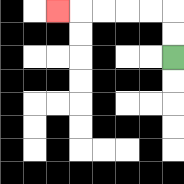{'start': '[7, 2]', 'end': '[2, 0]', 'path_directions': 'U,U,L,L,L,L,L', 'path_coordinates': '[[7, 2], [7, 1], [7, 0], [6, 0], [5, 0], [4, 0], [3, 0], [2, 0]]'}